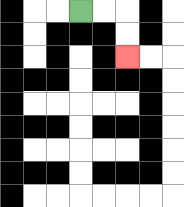{'start': '[3, 0]', 'end': '[5, 2]', 'path_directions': 'R,R,D,D', 'path_coordinates': '[[3, 0], [4, 0], [5, 0], [5, 1], [5, 2]]'}